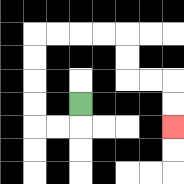{'start': '[3, 4]', 'end': '[7, 5]', 'path_directions': 'D,L,L,U,U,U,U,R,R,R,R,D,D,R,R,D,D', 'path_coordinates': '[[3, 4], [3, 5], [2, 5], [1, 5], [1, 4], [1, 3], [1, 2], [1, 1], [2, 1], [3, 1], [4, 1], [5, 1], [5, 2], [5, 3], [6, 3], [7, 3], [7, 4], [7, 5]]'}